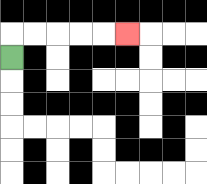{'start': '[0, 2]', 'end': '[5, 1]', 'path_directions': 'U,R,R,R,R,R', 'path_coordinates': '[[0, 2], [0, 1], [1, 1], [2, 1], [3, 1], [4, 1], [5, 1]]'}